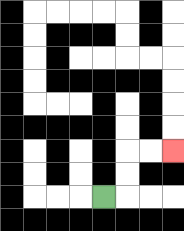{'start': '[4, 8]', 'end': '[7, 6]', 'path_directions': 'R,U,U,R,R', 'path_coordinates': '[[4, 8], [5, 8], [5, 7], [5, 6], [6, 6], [7, 6]]'}